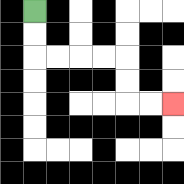{'start': '[1, 0]', 'end': '[7, 4]', 'path_directions': 'D,D,R,R,R,R,D,D,R,R', 'path_coordinates': '[[1, 0], [1, 1], [1, 2], [2, 2], [3, 2], [4, 2], [5, 2], [5, 3], [5, 4], [6, 4], [7, 4]]'}